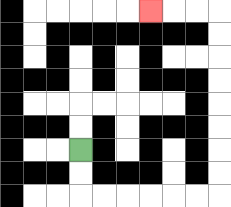{'start': '[3, 6]', 'end': '[6, 0]', 'path_directions': 'D,D,R,R,R,R,R,R,U,U,U,U,U,U,U,U,L,L,L', 'path_coordinates': '[[3, 6], [3, 7], [3, 8], [4, 8], [5, 8], [6, 8], [7, 8], [8, 8], [9, 8], [9, 7], [9, 6], [9, 5], [9, 4], [9, 3], [9, 2], [9, 1], [9, 0], [8, 0], [7, 0], [6, 0]]'}